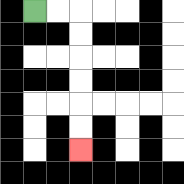{'start': '[1, 0]', 'end': '[3, 6]', 'path_directions': 'R,R,D,D,D,D,D,D', 'path_coordinates': '[[1, 0], [2, 0], [3, 0], [3, 1], [3, 2], [3, 3], [3, 4], [3, 5], [3, 6]]'}